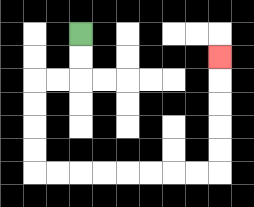{'start': '[3, 1]', 'end': '[9, 2]', 'path_directions': 'D,D,L,L,D,D,D,D,R,R,R,R,R,R,R,R,U,U,U,U,U', 'path_coordinates': '[[3, 1], [3, 2], [3, 3], [2, 3], [1, 3], [1, 4], [1, 5], [1, 6], [1, 7], [2, 7], [3, 7], [4, 7], [5, 7], [6, 7], [7, 7], [8, 7], [9, 7], [9, 6], [9, 5], [9, 4], [9, 3], [9, 2]]'}